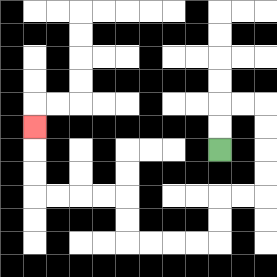{'start': '[9, 6]', 'end': '[1, 5]', 'path_directions': 'U,U,R,R,D,D,D,D,L,L,D,D,L,L,L,L,U,U,L,L,L,L,U,U,U', 'path_coordinates': '[[9, 6], [9, 5], [9, 4], [10, 4], [11, 4], [11, 5], [11, 6], [11, 7], [11, 8], [10, 8], [9, 8], [9, 9], [9, 10], [8, 10], [7, 10], [6, 10], [5, 10], [5, 9], [5, 8], [4, 8], [3, 8], [2, 8], [1, 8], [1, 7], [1, 6], [1, 5]]'}